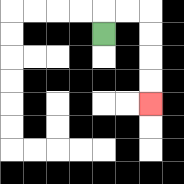{'start': '[4, 1]', 'end': '[6, 4]', 'path_directions': 'U,R,R,D,D,D,D', 'path_coordinates': '[[4, 1], [4, 0], [5, 0], [6, 0], [6, 1], [6, 2], [6, 3], [6, 4]]'}